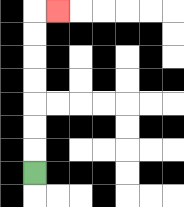{'start': '[1, 7]', 'end': '[2, 0]', 'path_directions': 'U,U,U,U,U,U,U,R', 'path_coordinates': '[[1, 7], [1, 6], [1, 5], [1, 4], [1, 3], [1, 2], [1, 1], [1, 0], [2, 0]]'}